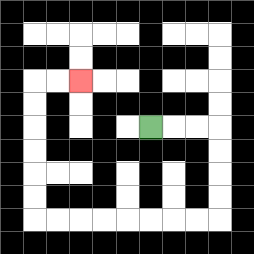{'start': '[6, 5]', 'end': '[3, 3]', 'path_directions': 'R,R,R,D,D,D,D,L,L,L,L,L,L,L,L,U,U,U,U,U,U,R,R', 'path_coordinates': '[[6, 5], [7, 5], [8, 5], [9, 5], [9, 6], [9, 7], [9, 8], [9, 9], [8, 9], [7, 9], [6, 9], [5, 9], [4, 9], [3, 9], [2, 9], [1, 9], [1, 8], [1, 7], [1, 6], [1, 5], [1, 4], [1, 3], [2, 3], [3, 3]]'}